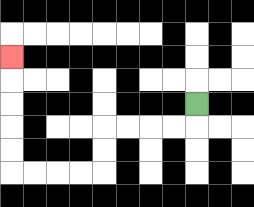{'start': '[8, 4]', 'end': '[0, 2]', 'path_directions': 'D,L,L,L,L,D,D,L,L,L,L,U,U,U,U,U', 'path_coordinates': '[[8, 4], [8, 5], [7, 5], [6, 5], [5, 5], [4, 5], [4, 6], [4, 7], [3, 7], [2, 7], [1, 7], [0, 7], [0, 6], [0, 5], [0, 4], [0, 3], [0, 2]]'}